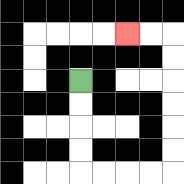{'start': '[3, 3]', 'end': '[5, 1]', 'path_directions': 'D,D,D,D,R,R,R,R,U,U,U,U,U,U,L,L', 'path_coordinates': '[[3, 3], [3, 4], [3, 5], [3, 6], [3, 7], [4, 7], [5, 7], [6, 7], [7, 7], [7, 6], [7, 5], [7, 4], [7, 3], [7, 2], [7, 1], [6, 1], [5, 1]]'}